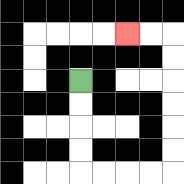{'start': '[3, 3]', 'end': '[5, 1]', 'path_directions': 'D,D,D,D,R,R,R,R,U,U,U,U,U,U,L,L', 'path_coordinates': '[[3, 3], [3, 4], [3, 5], [3, 6], [3, 7], [4, 7], [5, 7], [6, 7], [7, 7], [7, 6], [7, 5], [7, 4], [7, 3], [7, 2], [7, 1], [6, 1], [5, 1]]'}